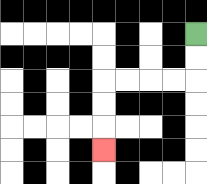{'start': '[8, 1]', 'end': '[4, 6]', 'path_directions': 'D,D,L,L,L,L,D,D,D', 'path_coordinates': '[[8, 1], [8, 2], [8, 3], [7, 3], [6, 3], [5, 3], [4, 3], [4, 4], [4, 5], [4, 6]]'}